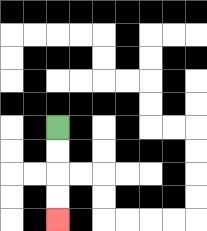{'start': '[2, 5]', 'end': '[2, 9]', 'path_directions': 'D,D,D,D', 'path_coordinates': '[[2, 5], [2, 6], [2, 7], [2, 8], [2, 9]]'}